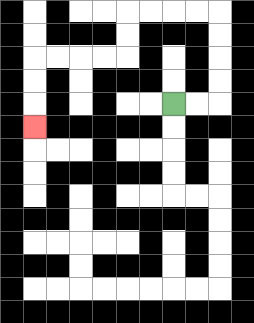{'start': '[7, 4]', 'end': '[1, 5]', 'path_directions': 'R,R,U,U,U,U,L,L,L,L,D,D,L,L,L,L,D,D,D', 'path_coordinates': '[[7, 4], [8, 4], [9, 4], [9, 3], [9, 2], [9, 1], [9, 0], [8, 0], [7, 0], [6, 0], [5, 0], [5, 1], [5, 2], [4, 2], [3, 2], [2, 2], [1, 2], [1, 3], [1, 4], [1, 5]]'}